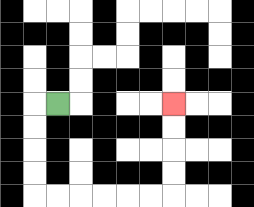{'start': '[2, 4]', 'end': '[7, 4]', 'path_directions': 'L,D,D,D,D,R,R,R,R,R,R,U,U,U,U', 'path_coordinates': '[[2, 4], [1, 4], [1, 5], [1, 6], [1, 7], [1, 8], [2, 8], [3, 8], [4, 8], [5, 8], [6, 8], [7, 8], [7, 7], [7, 6], [7, 5], [7, 4]]'}